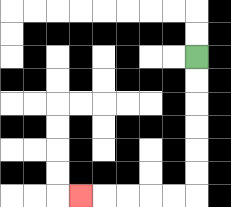{'start': '[8, 2]', 'end': '[3, 8]', 'path_directions': 'D,D,D,D,D,D,L,L,L,L,L', 'path_coordinates': '[[8, 2], [8, 3], [8, 4], [8, 5], [8, 6], [8, 7], [8, 8], [7, 8], [6, 8], [5, 8], [4, 8], [3, 8]]'}